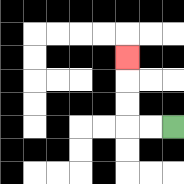{'start': '[7, 5]', 'end': '[5, 2]', 'path_directions': 'L,L,U,U,U', 'path_coordinates': '[[7, 5], [6, 5], [5, 5], [5, 4], [5, 3], [5, 2]]'}